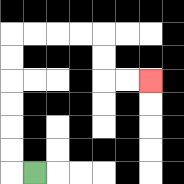{'start': '[1, 7]', 'end': '[6, 3]', 'path_directions': 'L,U,U,U,U,U,U,R,R,R,R,D,D,R,R', 'path_coordinates': '[[1, 7], [0, 7], [0, 6], [0, 5], [0, 4], [0, 3], [0, 2], [0, 1], [1, 1], [2, 1], [3, 1], [4, 1], [4, 2], [4, 3], [5, 3], [6, 3]]'}